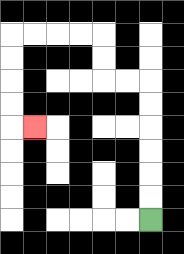{'start': '[6, 9]', 'end': '[1, 5]', 'path_directions': 'U,U,U,U,U,U,L,L,U,U,L,L,L,L,D,D,D,D,R', 'path_coordinates': '[[6, 9], [6, 8], [6, 7], [6, 6], [6, 5], [6, 4], [6, 3], [5, 3], [4, 3], [4, 2], [4, 1], [3, 1], [2, 1], [1, 1], [0, 1], [0, 2], [0, 3], [0, 4], [0, 5], [1, 5]]'}